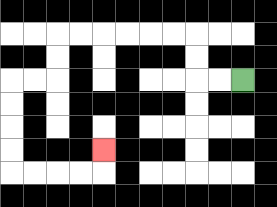{'start': '[10, 3]', 'end': '[4, 6]', 'path_directions': 'L,L,U,U,L,L,L,L,L,L,D,D,L,L,D,D,D,D,R,R,R,R,U', 'path_coordinates': '[[10, 3], [9, 3], [8, 3], [8, 2], [8, 1], [7, 1], [6, 1], [5, 1], [4, 1], [3, 1], [2, 1], [2, 2], [2, 3], [1, 3], [0, 3], [0, 4], [0, 5], [0, 6], [0, 7], [1, 7], [2, 7], [3, 7], [4, 7], [4, 6]]'}